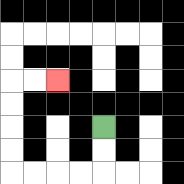{'start': '[4, 5]', 'end': '[2, 3]', 'path_directions': 'D,D,L,L,L,L,U,U,U,U,R,R', 'path_coordinates': '[[4, 5], [4, 6], [4, 7], [3, 7], [2, 7], [1, 7], [0, 7], [0, 6], [0, 5], [0, 4], [0, 3], [1, 3], [2, 3]]'}